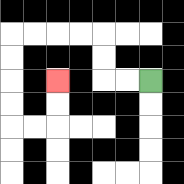{'start': '[6, 3]', 'end': '[2, 3]', 'path_directions': 'L,L,U,U,L,L,L,L,D,D,D,D,R,R,U,U', 'path_coordinates': '[[6, 3], [5, 3], [4, 3], [4, 2], [4, 1], [3, 1], [2, 1], [1, 1], [0, 1], [0, 2], [0, 3], [0, 4], [0, 5], [1, 5], [2, 5], [2, 4], [2, 3]]'}